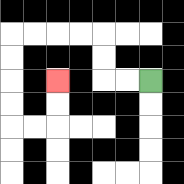{'start': '[6, 3]', 'end': '[2, 3]', 'path_directions': 'L,L,U,U,L,L,L,L,D,D,D,D,R,R,U,U', 'path_coordinates': '[[6, 3], [5, 3], [4, 3], [4, 2], [4, 1], [3, 1], [2, 1], [1, 1], [0, 1], [0, 2], [0, 3], [0, 4], [0, 5], [1, 5], [2, 5], [2, 4], [2, 3]]'}